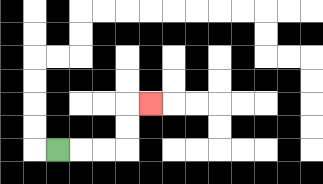{'start': '[2, 6]', 'end': '[6, 4]', 'path_directions': 'R,R,R,U,U,R', 'path_coordinates': '[[2, 6], [3, 6], [4, 6], [5, 6], [5, 5], [5, 4], [6, 4]]'}